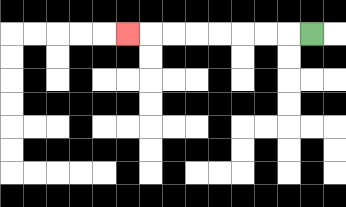{'start': '[13, 1]', 'end': '[5, 1]', 'path_directions': 'L,L,L,L,L,L,L,L', 'path_coordinates': '[[13, 1], [12, 1], [11, 1], [10, 1], [9, 1], [8, 1], [7, 1], [6, 1], [5, 1]]'}